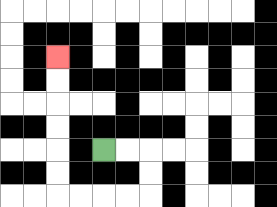{'start': '[4, 6]', 'end': '[2, 2]', 'path_directions': 'R,R,D,D,L,L,L,L,U,U,U,U,U,U', 'path_coordinates': '[[4, 6], [5, 6], [6, 6], [6, 7], [6, 8], [5, 8], [4, 8], [3, 8], [2, 8], [2, 7], [2, 6], [2, 5], [2, 4], [2, 3], [2, 2]]'}